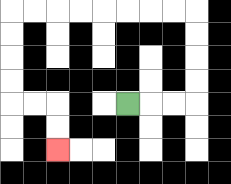{'start': '[5, 4]', 'end': '[2, 6]', 'path_directions': 'R,R,R,U,U,U,U,L,L,L,L,L,L,L,L,D,D,D,D,R,R,D,D', 'path_coordinates': '[[5, 4], [6, 4], [7, 4], [8, 4], [8, 3], [8, 2], [8, 1], [8, 0], [7, 0], [6, 0], [5, 0], [4, 0], [3, 0], [2, 0], [1, 0], [0, 0], [0, 1], [0, 2], [0, 3], [0, 4], [1, 4], [2, 4], [2, 5], [2, 6]]'}